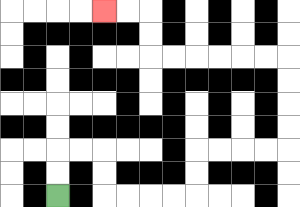{'start': '[2, 8]', 'end': '[4, 0]', 'path_directions': 'U,U,R,R,D,D,R,R,R,R,U,U,R,R,R,R,U,U,U,U,L,L,L,L,L,L,U,U,L,L', 'path_coordinates': '[[2, 8], [2, 7], [2, 6], [3, 6], [4, 6], [4, 7], [4, 8], [5, 8], [6, 8], [7, 8], [8, 8], [8, 7], [8, 6], [9, 6], [10, 6], [11, 6], [12, 6], [12, 5], [12, 4], [12, 3], [12, 2], [11, 2], [10, 2], [9, 2], [8, 2], [7, 2], [6, 2], [6, 1], [6, 0], [5, 0], [4, 0]]'}